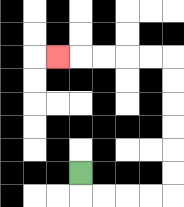{'start': '[3, 7]', 'end': '[2, 2]', 'path_directions': 'D,R,R,R,R,U,U,U,U,U,U,L,L,L,L,L', 'path_coordinates': '[[3, 7], [3, 8], [4, 8], [5, 8], [6, 8], [7, 8], [7, 7], [7, 6], [7, 5], [7, 4], [7, 3], [7, 2], [6, 2], [5, 2], [4, 2], [3, 2], [2, 2]]'}